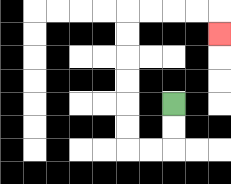{'start': '[7, 4]', 'end': '[9, 1]', 'path_directions': 'D,D,L,L,U,U,U,U,U,U,R,R,R,R,D', 'path_coordinates': '[[7, 4], [7, 5], [7, 6], [6, 6], [5, 6], [5, 5], [5, 4], [5, 3], [5, 2], [5, 1], [5, 0], [6, 0], [7, 0], [8, 0], [9, 0], [9, 1]]'}